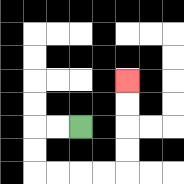{'start': '[3, 5]', 'end': '[5, 3]', 'path_directions': 'L,L,D,D,R,R,R,R,U,U,U,U', 'path_coordinates': '[[3, 5], [2, 5], [1, 5], [1, 6], [1, 7], [2, 7], [3, 7], [4, 7], [5, 7], [5, 6], [5, 5], [5, 4], [5, 3]]'}